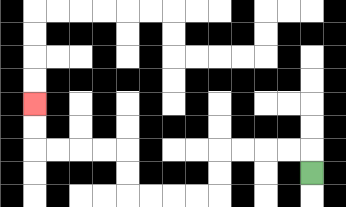{'start': '[13, 7]', 'end': '[1, 4]', 'path_directions': 'U,L,L,L,L,D,D,L,L,L,L,U,U,L,L,L,L,U,U', 'path_coordinates': '[[13, 7], [13, 6], [12, 6], [11, 6], [10, 6], [9, 6], [9, 7], [9, 8], [8, 8], [7, 8], [6, 8], [5, 8], [5, 7], [5, 6], [4, 6], [3, 6], [2, 6], [1, 6], [1, 5], [1, 4]]'}